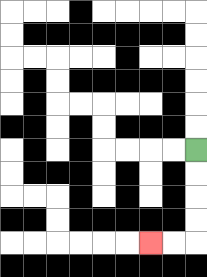{'start': '[8, 6]', 'end': '[6, 10]', 'path_directions': 'D,D,D,D,L,L', 'path_coordinates': '[[8, 6], [8, 7], [8, 8], [8, 9], [8, 10], [7, 10], [6, 10]]'}